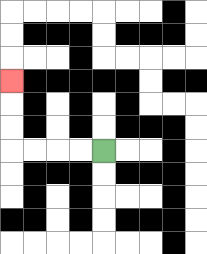{'start': '[4, 6]', 'end': '[0, 3]', 'path_directions': 'L,L,L,L,U,U,U', 'path_coordinates': '[[4, 6], [3, 6], [2, 6], [1, 6], [0, 6], [0, 5], [0, 4], [0, 3]]'}